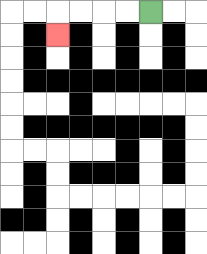{'start': '[6, 0]', 'end': '[2, 1]', 'path_directions': 'L,L,L,L,D', 'path_coordinates': '[[6, 0], [5, 0], [4, 0], [3, 0], [2, 0], [2, 1]]'}